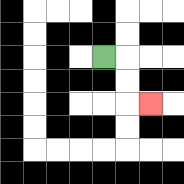{'start': '[4, 2]', 'end': '[6, 4]', 'path_directions': 'R,D,D,R', 'path_coordinates': '[[4, 2], [5, 2], [5, 3], [5, 4], [6, 4]]'}